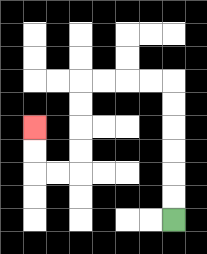{'start': '[7, 9]', 'end': '[1, 5]', 'path_directions': 'U,U,U,U,U,U,L,L,L,L,D,D,D,D,L,L,U,U', 'path_coordinates': '[[7, 9], [7, 8], [7, 7], [7, 6], [7, 5], [7, 4], [7, 3], [6, 3], [5, 3], [4, 3], [3, 3], [3, 4], [3, 5], [3, 6], [3, 7], [2, 7], [1, 7], [1, 6], [1, 5]]'}